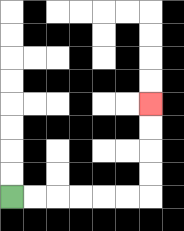{'start': '[0, 8]', 'end': '[6, 4]', 'path_directions': 'R,R,R,R,R,R,U,U,U,U', 'path_coordinates': '[[0, 8], [1, 8], [2, 8], [3, 8], [4, 8], [5, 8], [6, 8], [6, 7], [6, 6], [6, 5], [6, 4]]'}